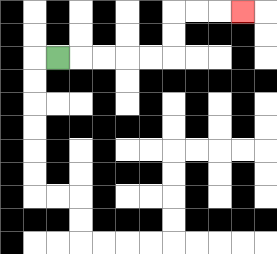{'start': '[2, 2]', 'end': '[10, 0]', 'path_directions': 'R,R,R,R,R,U,U,R,R,R', 'path_coordinates': '[[2, 2], [3, 2], [4, 2], [5, 2], [6, 2], [7, 2], [7, 1], [7, 0], [8, 0], [9, 0], [10, 0]]'}